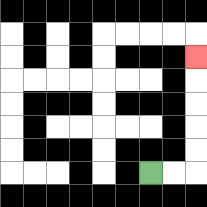{'start': '[6, 7]', 'end': '[8, 2]', 'path_directions': 'R,R,U,U,U,U,U', 'path_coordinates': '[[6, 7], [7, 7], [8, 7], [8, 6], [8, 5], [8, 4], [8, 3], [8, 2]]'}